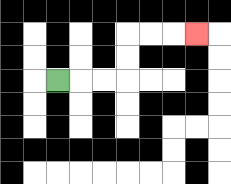{'start': '[2, 3]', 'end': '[8, 1]', 'path_directions': 'R,R,R,U,U,R,R,R', 'path_coordinates': '[[2, 3], [3, 3], [4, 3], [5, 3], [5, 2], [5, 1], [6, 1], [7, 1], [8, 1]]'}